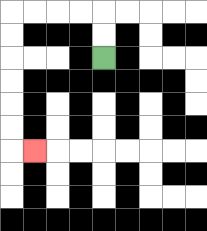{'start': '[4, 2]', 'end': '[1, 6]', 'path_directions': 'U,U,L,L,L,L,D,D,D,D,D,D,R', 'path_coordinates': '[[4, 2], [4, 1], [4, 0], [3, 0], [2, 0], [1, 0], [0, 0], [0, 1], [0, 2], [0, 3], [0, 4], [0, 5], [0, 6], [1, 6]]'}